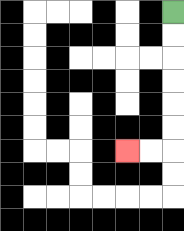{'start': '[7, 0]', 'end': '[5, 6]', 'path_directions': 'D,D,D,D,D,D,L,L', 'path_coordinates': '[[7, 0], [7, 1], [7, 2], [7, 3], [7, 4], [7, 5], [7, 6], [6, 6], [5, 6]]'}